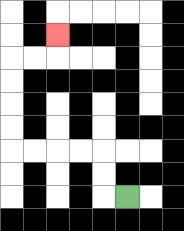{'start': '[5, 8]', 'end': '[2, 1]', 'path_directions': 'L,U,U,L,L,L,L,U,U,U,U,R,R,U', 'path_coordinates': '[[5, 8], [4, 8], [4, 7], [4, 6], [3, 6], [2, 6], [1, 6], [0, 6], [0, 5], [0, 4], [0, 3], [0, 2], [1, 2], [2, 2], [2, 1]]'}